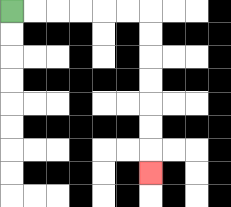{'start': '[0, 0]', 'end': '[6, 7]', 'path_directions': 'R,R,R,R,R,R,D,D,D,D,D,D,D', 'path_coordinates': '[[0, 0], [1, 0], [2, 0], [3, 0], [4, 0], [5, 0], [6, 0], [6, 1], [6, 2], [6, 3], [6, 4], [6, 5], [6, 6], [6, 7]]'}